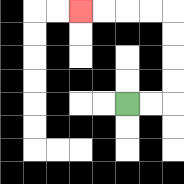{'start': '[5, 4]', 'end': '[3, 0]', 'path_directions': 'R,R,U,U,U,U,L,L,L,L', 'path_coordinates': '[[5, 4], [6, 4], [7, 4], [7, 3], [7, 2], [7, 1], [7, 0], [6, 0], [5, 0], [4, 0], [3, 0]]'}